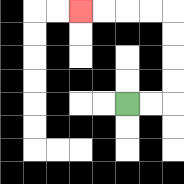{'start': '[5, 4]', 'end': '[3, 0]', 'path_directions': 'R,R,U,U,U,U,L,L,L,L', 'path_coordinates': '[[5, 4], [6, 4], [7, 4], [7, 3], [7, 2], [7, 1], [7, 0], [6, 0], [5, 0], [4, 0], [3, 0]]'}